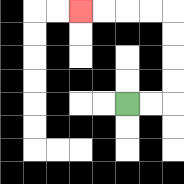{'start': '[5, 4]', 'end': '[3, 0]', 'path_directions': 'R,R,U,U,U,U,L,L,L,L', 'path_coordinates': '[[5, 4], [6, 4], [7, 4], [7, 3], [7, 2], [7, 1], [7, 0], [6, 0], [5, 0], [4, 0], [3, 0]]'}